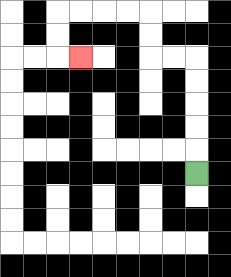{'start': '[8, 7]', 'end': '[3, 2]', 'path_directions': 'U,U,U,U,U,L,L,U,U,L,L,L,L,D,D,R', 'path_coordinates': '[[8, 7], [8, 6], [8, 5], [8, 4], [8, 3], [8, 2], [7, 2], [6, 2], [6, 1], [6, 0], [5, 0], [4, 0], [3, 0], [2, 0], [2, 1], [2, 2], [3, 2]]'}